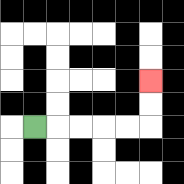{'start': '[1, 5]', 'end': '[6, 3]', 'path_directions': 'R,R,R,R,R,U,U', 'path_coordinates': '[[1, 5], [2, 5], [3, 5], [4, 5], [5, 5], [6, 5], [6, 4], [6, 3]]'}